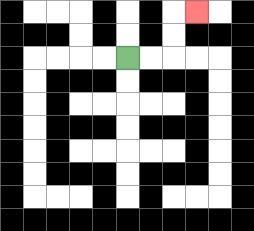{'start': '[5, 2]', 'end': '[8, 0]', 'path_directions': 'R,R,U,U,R', 'path_coordinates': '[[5, 2], [6, 2], [7, 2], [7, 1], [7, 0], [8, 0]]'}